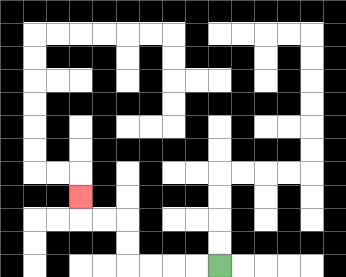{'start': '[9, 11]', 'end': '[3, 8]', 'path_directions': 'L,L,L,L,U,U,L,L,U', 'path_coordinates': '[[9, 11], [8, 11], [7, 11], [6, 11], [5, 11], [5, 10], [5, 9], [4, 9], [3, 9], [3, 8]]'}